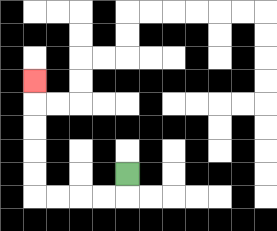{'start': '[5, 7]', 'end': '[1, 3]', 'path_directions': 'D,L,L,L,L,U,U,U,U,U', 'path_coordinates': '[[5, 7], [5, 8], [4, 8], [3, 8], [2, 8], [1, 8], [1, 7], [1, 6], [1, 5], [1, 4], [1, 3]]'}